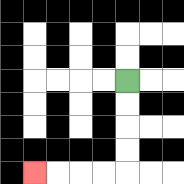{'start': '[5, 3]', 'end': '[1, 7]', 'path_directions': 'D,D,D,D,L,L,L,L', 'path_coordinates': '[[5, 3], [5, 4], [5, 5], [5, 6], [5, 7], [4, 7], [3, 7], [2, 7], [1, 7]]'}